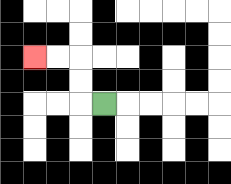{'start': '[4, 4]', 'end': '[1, 2]', 'path_directions': 'L,U,U,L,L', 'path_coordinates': '[[4, 4], [3, 4], [3, 3], [3, 2], [2, 2], [1, 2]]'}